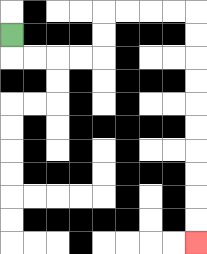{'start': '[0, 1]', 'end': '[8, 10]', 'path_directions': 'D,R,R,R,R,U,U,R,R,R,R,D,D,D,D,D,D,D,D,D,D', 'path_coordinates': '[[0, 1], [0, 2], [1, 2], [2, 2], [3, 2], [4, 2], [4, 1], [4, 0], [5, 0], [6, 0], [7, 0], [8, 0], [8, 1], [8, 2], [8, 3], [8, 4], [8, 5], [8, 6], [8, 7], [8, 8], [8, 9], [8, 10]]'}